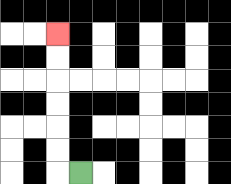{'start': '[3, 7]', 'end': '[2, 1]', 'path_directions': 'L,U,U,U,U,U,U', 'path_coordinates': '[[3, 7], [2, 7], [2, 6], [2, 5], [2, 4], [2, 3], [2, 2], [2, 1]]'}